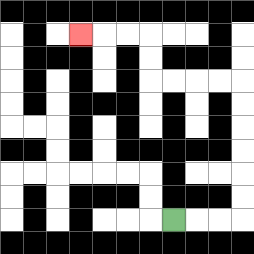{'start': '[7, 9]', 'end': '[3, 1]', 'path_directions': 'R,R,R,U,U,U,U,U,U,L,L,L,L,U,U,L,L,L', 'path_coordinates': '[[7, 9], [8, 9], [9, 9], [10, 9], [10, 8], [10, 7], [10, 6], [10, 5], [10, 4], [10, 3], [9, 3], [8, 3], [7, 3], [6, 3], [6, 2], [6, 1], [5, 1], [4, 1], [3, 1]]'}